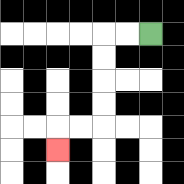{'start': '[6, 1]', 'end': '[2, 6]', 'path_directions': 'L,L,D,D,D,D,L,L,D', 'path_coordinates': '[[6, 1], [5, 1], [4, 1], [4, 2], [4, 3], [4, 4], [4, 5], [3, 5], [2, 5], [2, 6]]'}